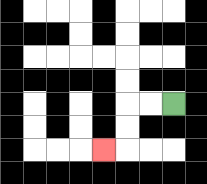{'start': '[7, 4]', 'end': '[4, 6]', 'path_directions': 'L,L,D,D,L', 'path_coordinates': '[[7, 4], [6, 4], [5, 4], [5, 5], [5, 6], [4, 6]]'}